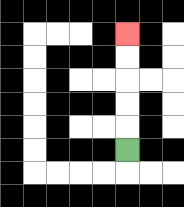{'start': '[5, 6]', 'end': '[5, 1]', 'path_directions': 'U,U,U,U,U', 'path_coordinates': '[[5, 6], [5, 5], [5, 4], [5, 3], [5, 2], [5, 1]]'}